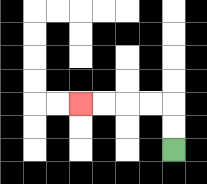{'start': '[7, 6]', 'end': '[3, 4]', 'path_directions': 'U,U,L,L,L,L', 'path_coordinates': '[[7, 6], [7, 5], [7, 4], [6, 4], [5, 4], [4, 4], [3, 4]]'}